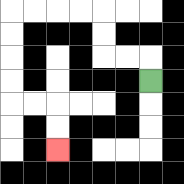{'start': '[6, 3]', 'end': '[2, 6]', 'path_directions': 'U,L,L,U,U,L,L,L,L,D,D,D,D,R,R,D,D', 'path_coordinates': '[[6, 3], [6, 2], [5, 2], [4, 2], [4, 1], [4, 0], [3, 0], [2, 0], [1, 0], [0, 0], [0, 1], [0, 2], [0, 3], [0, 4], [1, 4], [2, 4], [2, 5], [2, 6]]'}